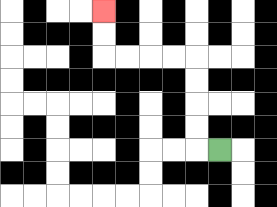{'start': '[9, 6]', 'end': '[4, 0]', 'path_directions': 'L,U,U,U,U,L,L,L,L,U,U', 'path_coordinates': '[[9, 6], [8, 6], [8, 5], [8, 4], [8, 3], [8, 2], [7, 2], [6, 2], [5, 2], [4, 2], [4, 1], [4, 0]]'}